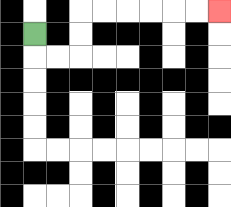{'start': '[1, 1]', 'end': '[9, 0]', 'path_directions': 'D,R,R,U,U,R,R,R,R,R,R', 'path_coordinates': '[[1, 1], [1, 2], [2, 2], [3, 2], [3, 1], [3, 0], [4, 0], [5, 0], [6, 0], [7, 0], [8, 0], [9, 0]]'}